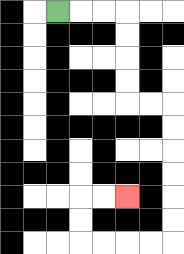{'start': '[2, 0]', 'end': '[5, 8]', 'path_directions': 'R,R,R,D,D,D,D,R,R,D,D,D,D,D,D,L,L,L,L,U,U,R,R', 'path_coordinates': '[[2, 0], [3, 0], [4, 0], [5, 0], [5, 1], [5, 2], [5, 3], [5, 4], [6, 4], [7, 4], [7, 5], [7, 6], [7, 7], [7, 8], [7, 9], [7, 10], [6, 10], [5, 10], [4, 10], [3, 10], [3, 9], [3, 8], [4, 8], [5, 8]]'}